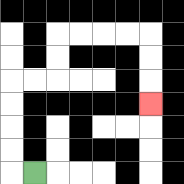{'start': '[1, 7]', 'end': '[6, 4]', 'path_directions': 'L,U,U,U,U,R,R,U,U,R,R,R,R,D,D,D', 'path_coordinates': '[[1, 7], [0, 7], [0, 6], [0, 5], [0, 4], [0, 3], [1, 3], [2, 3], [2, 2], [2, 1], [3, 1], [4, 1], [5, 1], [6, 1], [6, 2], [6, 3], [6, 4]]'}